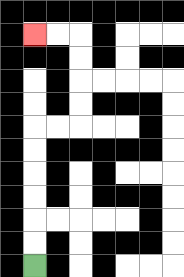{'start': '[1, 11]', 'end': '[1, 1]', 'path_directions': 'U,U,U,U,U,U,R,R,U,U,U,U,L,L', 'path_coordinates': '[[1, 11], [1, 10], [1, 9], [1, 8], [1, 7], [1, 6], [1, 5], [2, 5], [3, 5], [3, 4], [3, 3], [3, 2], [3, 1], [2, 1], [1, 1]]'}